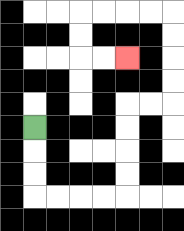{'start': '[1, 5]', 'end': '[5, 2]', 'path_directions': 'D,D,D,R,R,R,R,U,U,U,U,R,R,U,U,U,U,L,L,L,L,D,D,R,R', 'path_coordinates': '[[1, 5], [1, 6], [1, 7], [1, 8], [2, 8], [3, 8], [4, 8], [5, 8], [5, 7], [5, 6], [5, 5], [5, 4], [6, 4], [7, 4], [7, 3], [7, 2], [7, 1], [7, 0], [6, 0], [5, 0], [4, 0], [3, 0], [3, 1], [3, 2], [4, 2], [5, 2]]'}